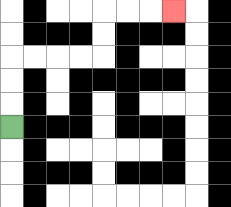{'start': '[0, 5]', 'end': '[7, 0]', 'path_directions': 'U,U,U,R,R,R,R,U,U,R,R,R', 'path_coordinates': '[[0, 5], [0, 4], [0, 3], [0, 2], [1, 2], [2, 2], [3, 2], [4, 2], [4, 1], [4, 0], [5, 0], [6, 0], [7, 0]]'}